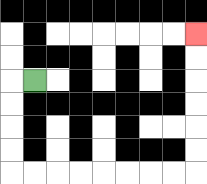{'start': '[1, 3]', 'end': '[8, 1]', 'path_directions': 'L,D,D,D,D,R,R,R,R,R,R,R,R,U,U,U,U,U,U', 'path_coordinates': '[[1, 3], [0, 3], [0, 4], [0, 5], [0, 6], [0, 7], [1, 7], [2, 7], [3, 7], [4, 7], [5, 7], [6, 7], [7, 7], [8, 7], [8, 6], [8, 5], [8, 4], [8, 3], [8, 2], [8, 1]]'}